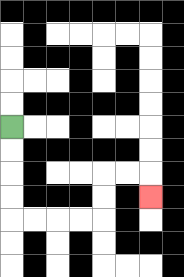{'start': '[0, 5]', 'end': '[6, 8]', 'path_directions': 'D,D,D,D,R,R,R,R,U,U,R,R,D', 'path_coordinates': '[[0, 5], [0, 6], [0, 7], [0, 8], [0, 9], [1, 9], [2, 9], [3, 9], [4, 9], [4, 8], [4, 7], [5, 7], [6, 7], [6, 8]]'}